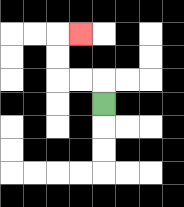{'start': '[4, 4]', 'end': '[3, 1]', 'path_directions': 'U,L,L,U,U,R', 'path_coordinates': '[[4, 4], [4, 3], [3, 3], [2, 3], [2, 2], [2, 1], [3, 1]]'}